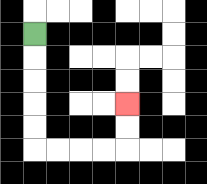{'start': '[1, 1]', 'end': '[5, 4]', 'path_directions': 'D,D,D,D,D,R,R,R,R,U,U', 'path_coordinates': '[[1, 1], [1, 2], [1, 3], [1, 4], [1, 5], [1, 6], [2, 6], [3, 6], [4, 6], [5, 6], [5, 5], [5, 4]]'}